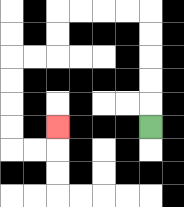{'start': '[6, 5]', 'end': '[2, 5]', 'path_directions': 'U,U,U,U,U,L,L,L,L,D,D,L,L,D,D,D,D,R,R,U', 'path_coordinates': '[[6, 5], [6, 4], [6, 3], [6, 2], [6, 1], [6, 0], [5, 0], [4, 0], [3, 0], [2, 0], [2, 1], [2, 2], [1, 2], [0, 2], [0, 3], [0, 4], [0, 5], [0, 6], [1, 6], [2, 6], [2, 5]]'}